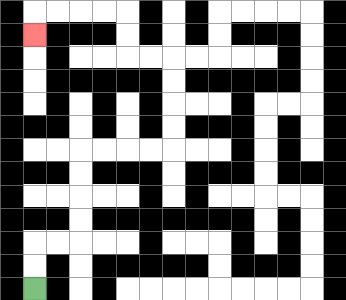{'start': '[1, 12]', 'end': '[1, 1]', 'path_directions': 'U,U,R,R,U,U,U,U,R,R,R,R,U,U,U,U,L,L,U,U,L,L,L,L,D', 'path_coordinates': '[[1, 12], [1, 11], [1, 10], [2, 10], [3, 10], [3, 9], [3, 8], [3, 7], [3, 6], [4, 6], [5, 6], [6, 6], [7, 6], [7, 5], [7, 4], [7, 3], [7, 2], [6, 2], [5, 2], [5, 1], [5, 0], [4, 0], [3, 0], [2, 0], [1, 0], [1, 1]]'}